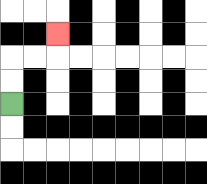{'start': '[0, 4]', 'end': '[2, 1]', 'path_directions': 'U,U,R,R,U', 'path_coordinates': '[[0, 4], [0, 3], [0, 2], [1, 2], [2, 2], [2, 1]]'}